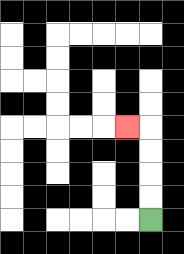{'start': '[6, 9]', 'end': '[5, 5]', 'path_directions': 'U,U,U,U,L', 'path_coordinates': '[[6, 9], [6, 8], [6, 7], [6, 6], [6, 5], [5, 5]]'}